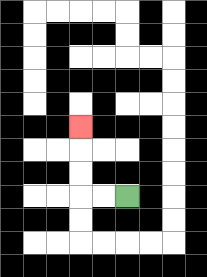{'start': '[5, 8]', 'end': '[3, 5]', 'path_directions': 'L,L,U,U,U', 'path_coordinates': '[[5, 8], [4, 8], [3, 8], [3, 7], [3, 6], [3, 5]]'}